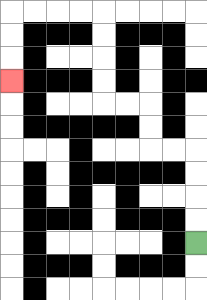{'start': '[8, 10]', 'end': '[0, 3]', 'path_directions': 'U,U,U,U,L,L,U,U,L,L,U,U,U,U,L,L,L,L,D,D,D', 'path_coordinates': '[[8, 10], [8, 9], [8, 8], [8, 7], [8, 6], [7, 6], [6, 6], [6, 5], [6, 4], [5, 4], [4, 4], [4, 3], [4, 2], [4, 1], [4, 0], [3, 0], [2, 0], [1, 0], [0, 0], [0, 1], [0, 2], [0, 3]]'}